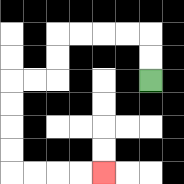{'start': '[6, 3]', 'end': '[4, 7]', 'path_directions': 'U,U,L,L,L,L,D,D,L,L,D,D,D,D,R,R,R,R', 'path_coordinates': '[[6, 3], [6, 2], [6, 1], [5, 1], [4, 1], [3, 1], [2, 1], [2, 2], [2, 3], [1, 3], [0, 3], [0, 4], [0, 5], [0, 6], [0, 7], [1, 7], [2, 7], [3, 7], [4, 7]]'}